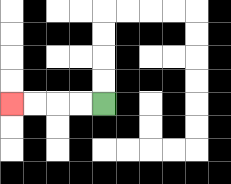{'start': '[4, 4]', 'end': '[0, 4]', 'path_directions': 'L,L,L,L', 'path_coordinates': '[[4, 4], [3, 4], [2, 4], [1, 4], [0, 4]]'}